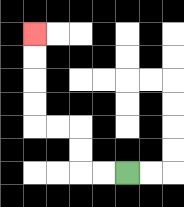{'start': '[5, 7]', 'end': '[1, 1]', 'path_directions': 'L,L,U,U,L,L,U,U,U,U', 'path_coordinates': '[[5, 7], [4, 7], [3, 7], [3, 6], [3, 5], [2, 5], [1, 5], [1, 4], [1, 3], [1, 2], [1, 1]]'}